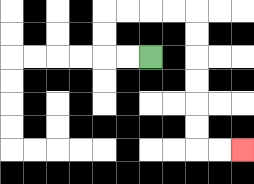{'start': '[6, 2]', 'end': '[10, 6]', 'path_directions': 'L,L,U,U,R,R,R,R,D,D,D,D,D,D,R,R', 'path_coordinates': '[[6, 2], [5, 2], [4, 2], [4, 1], [4, 0], [5, 0], [6, 0], [7, 0], [8, 0], [8, 1], [8, 2], [8, 3], [8, 4], [8, 5], [8, 6], [9, 6], [10, 6]]'}